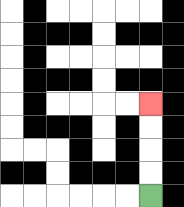{'start': '[6, 8]', 'end': '[6, 4]', 'path_directions': 'U,U,U,U', 'path_coordinates': '[[6, 8], [6, 7], [6, 6], [6, 5], [6, 4]]'}